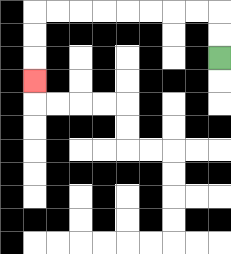{'start': '[9, 2]', 'end': '[1, 3]', 'path_directions': 'U,U,L,L,L,L,L,L,L,L,D,D,D', 'path_coordinates': '[[9, 2], [9, 1], [9, 0], [8, 0], [7, 0], [6, 0], [5, 0], [4, 0], [3, 0], [2, 0], [1, 0], [1, 1], [1, 2], [1, 3]]'}